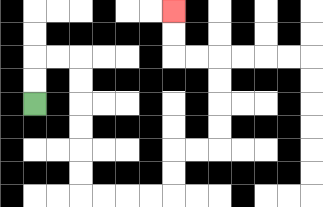{'start': '[1, 4]', 'end': '[7, 0]', 'path_directions': 'U,U,R,R,D,D,D,D,D,D,R,R,R,R,U,U,R,R,U,U,U,U,L,L,U,U', 'path_coordinates': '[[1, 4], [1, 3], [1, 2], [2, 2], [3, 2], [3, 3], [3, 4], [3, 5], [3, 6], [3, 7], [3, 8], [4, 8], [5, 8], [6, 8], [7, 8], [7, 7], [7, 6], [8, 6], [9, 6], [9, 5], [9, 4], [9, 3], [9, 2], [8, 2], [7, 2], [7, 1], [7, 0]]'}